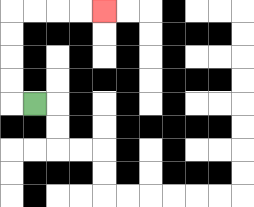{'start': '[1, 4]', 'end': '[4, 0]', 'path_directions': 'L,U,U,U,U,R,R,R,R', 'path_coordinates': '[[1, 4], [0, 4], [0, 3], [0, 2], [0, 1], [0, 0], [1, 0], [2, 0], [3, 0], [4, 0]]'}